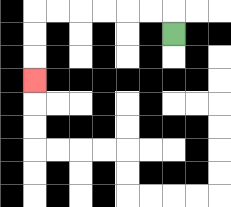{'start': '[7, 1]', 'end': '[1, 3]', 'path_directions': 'U,L,L,L,L,L,L,D,D,D', 'path_coordinates': '[[7, 1], [7, 0], [6, 0], [5, 0], [4, 0], [3, 0], [2, 0], [1, 0], [1, 1], [1, 2], [1, 3]]'}